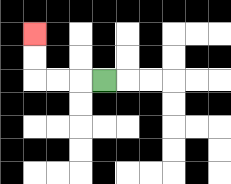{'start': '[4, 3]', 'end': '[1, 1]', 'path_directions': 'L,L,L,U,U', 'path_coordinates': '[[4, 3], [3, 3], [2, 3], [1, 3], [1, 2], [1, 1]]'}